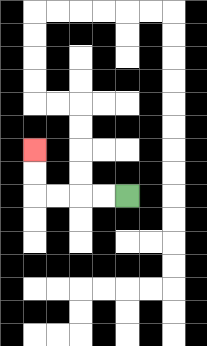{'start': '[5, 8]', 'end': '[1, 6]', 'path_directions': 'L,L,L,L,U,U', 'path_coordinates': '[[5, 8], [4, 8], [3, 8], [2, 8], [1, 8], [1, 7], [1, 6]]'}